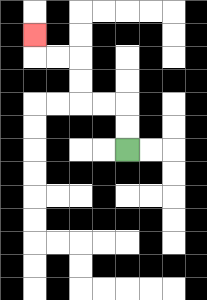{'start': '[5, 6]', 'end': '[1, 1]', 'path_directions': 'U,U,L,L,U,U,L,L,U', 'path_coordinates': '[[5, 6], [5, 5], [5, 4], [4, 4], [3, 4], [3, 3], [3, 2], [2, 2], [1, 2], [1, 1]]'}